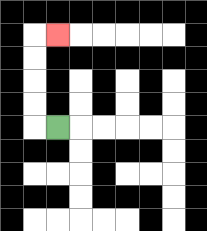{'start': '[2, 5]', 'end': '[2, 1]', 'path_directions': 'L,U,U,U,U,R', 'path_coordinates': '[[2, 5], [1, 5], [1, 4], [1, 3], [1, 2], [1, 1], [2, 1]]'}